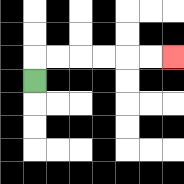{'start': '[1, 3]', 'end': '[7, 2]', 'path_directions': 'U,R,R,R,R,R,R', 'path_coordinates': '[[1, 3], [1, 2], [2, 2], [3, 2], [4, 2], [5, 2], [6, 2], [7, 2]]'}